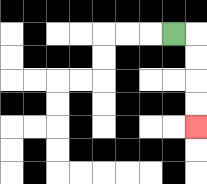{'start': '[7, 1]', 'end': '[8, 5]', 'path_directions': 'R,D,D,D,D', 'path_coordinates': '[[7, 1], [8, 1], [8, 2], [8, 3], [8, 4], [8, 5]]'}